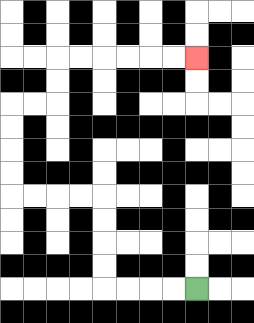{'start': '[8, 12]', 'end': '[8, 2]', 'path_directions': 'L,L,L,L,U,U,U,U,L,L,L,L,U,U,U,U,R,R,U,U,R,R,R,R,R,R', 'path_coordinates': '[[8, 12], [7, 12], [6, 12], [5, 12], [4, 12], [4, 11], [4, 10], [4, 9], [4, 8], [3, 8], [2, 8], [1, 8], [0, 8], [0, 7], [0, 6], [0, 5], [0, 4], [1, 4], [2, 4], [2, 3], [2, 2], [3, 2], [4, 2], [5, 2], [6, 2], [7, 2], [8, 2]]'}